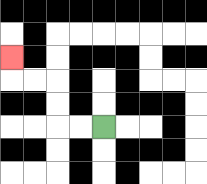{'start': '[4, 5]', 'end': '[0, 2]', 'path_directions': 'L,L,U,U,L,L,U', 'path_coordinates': '[[4, 5], [3, 5], [2, 5], [2, 4], [2, 3], [1, 3], [0, 3], [0, 2]]'}